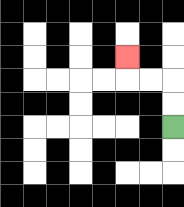{'start': '[7, 5]', 'end': '[5, 2]', 'path_directions': 'U,U,L,L,U', 'path_coordinates': '[[7, 5], [7, 4], [7, 3], [6, 3], [5, 3], [5, 2]]'}